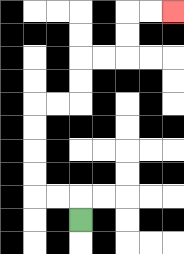{'start': '[3, 9]', 'end': '[7, 0]', 'path_directions': 'U,L,L,U,U,U,U,R,R,U,U,R,R,U,U,R,R', 'path_coordinates': '[[3, 9], [3, 8], [2, 8], [1, 8], [1, 7], [1, 6], [1, 5], [1, 4], [2, 4], [3, 4], [3, 3], [3, 2], [4, 2], [5, 2], [5, 1], [5, 0], [6, 0], [7, 0]]'}